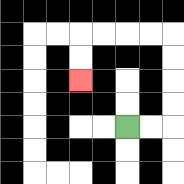{'start': '[5, 5]', 'end': '[3, 3]', 'path_directions': 'R,R,U,U,U,U,L,L,L,L,D,D', 'path_coordinates': '[[5, 5], [6, 5], [7, 5], [7, 4], [7, 3], [7, 2], [7, 1], [6, 1], [5, 1], [4, 1], [3, 1], [3, 2], [3, 3]]'}